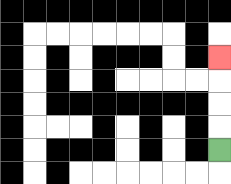{'start': '[9, 6]', 'end': '[9, 2]', 'path_directions': 'U,U,U,U', 'path_coordinates': '[[9, 6], [9, 5], [9, 4], [9, 3], [9, 2]]'}